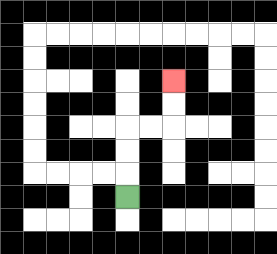{'start': '[5, 8]', 'end': '[7, 3]', 'path_directions': 'U,U,U,R,R,U,U', 'path_coordinates': '[[5, 8], [5, 7], [5, 6], [5, 5], [6, 5], [7, 5], [7, 4], [7, 3]]'}